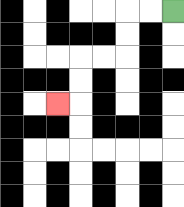{'start': '[7, 0]', 'end': '[2, 4]', 'path_directions': 'L,L,D,D,L,L,D,D,L', 'path_coordinates': '[[7, 0], [6, 0], [5, 0], [5, 1], [5, 2], [4, 2], [3, 2], [3, 3], [3, 4], [2, 4]]'}